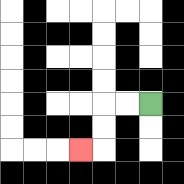{'start': '[6, 4]', 'end': '[3, 6]', 'path_directions': 'L,L,D,D,L', 'path_coordinates': '[[6, 4], [5, 4], [4, 4], [4, 5], [4, 6], [3, 6]]'}